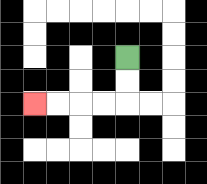{'start': '[5, 2]', 'end': '[1, 4]', 'path_directions': 'D,D,L,L,L,L', 'path_coordinates': '[[5, 2], [5, 3], [5, 4], [4, 4], [3, 4], [2, 4], [1, 4]]'}